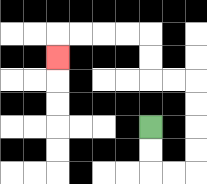{'start': '[6, 5]', 'end': '[2, 2]', 'path_directions': 'D,D,R,R,U,U,U,U,L,L,U,U,L,L,L,L,D', 'path_coordinates': '[[6, 5], [6, 6], [6, 7], [7, 7], [8, 7], [8, 6], [8, 5], [8, 4], [8, 3], [7, 3], [6, 3], [6, 2], [6, 1], [5, 1], [4, 1], [3, 1], [2, 1], [2, 2]]'}